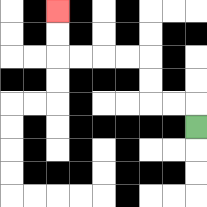{'start': '[8, 5]', 'end': '[2, 0]', 'path_directions': 'U,L,L,U,U,L,L,L,L,U,U', 'path_coordinates': '[[8, 5], [8, 4], [7, 4], [6, 4], [6, 3], [6, 2], [5, 2], [4, 2], [3, 2], [2, 2], [2, 1], [2, 0]]'}